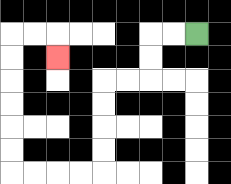{'start': '[8, 1]', 'end': '[2, 2]', 'path_directions': 'L,L,D,D,L,L,D,D,D,D,L,L,L,L,U,U,U,U,U,U,R,R,D', 'path_coordinates': '[[8, 1], [7, 1], [6, 1], [6, 2], [6, 3], [5, 3], [4, 3], [4, 4], [4, 5], [4, 6], [4, 7], [3, 7], [2, 7], [1, 7], [0, 7], [0, 6], [0, 5], [0, 4], [0, 3], [0, 2], [0, 1], [1, 1], [2, 1], [2, 2]]'}